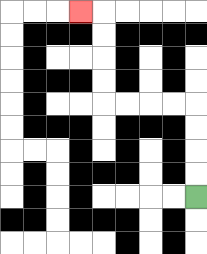{'start': '[8, 8]', 'end': '[3, 0]', 'path_directions': 'U,U,U,U,L,L,L,L,U,U,U,U,L', 'path_coordinates': '[[8, 8], [8, 7], [8, 6], [8, 5], [8, 4], [7, 4], [6, 4], [5, 4], [4, 4], [4, 3], [4, 2], [4, 1], [4, 0], [3, 0]]'}